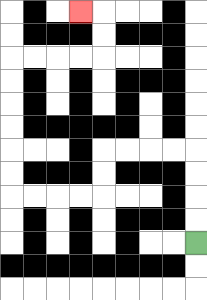{'start': '[8, 10]', 'end': '[3, 0]', 'path_directions': 'U,U,U,U,L,L,L,L,D,D,L,L,L,L,U,U,U,U,U,U,R,R,R,R,U,U,L', 'path_coordinates': '[[8, 10], [8, 9], [8, 8], [8, 7], [8, 6], [7, 6], [6, 6], [5, 6], [4, 6], [4, 7], [4, 8], [3, 8], [2, 8], [1, 8], [0, 8], [0, 7], [0, 6], [0, 5], [0, 4], [0, 3], [0, 2], [1, 2], [2, 2], [3, 2], [4, 2], [4, 1], [4, 0], [3, 0]]'}